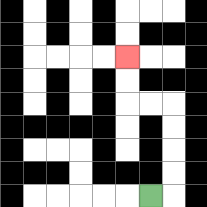{'start': '[6, 8]', 'end': '[5, 2]', 'path_directions': 'R,U,U,U,U,L,L,U,U', 'path_coordinates': '[[6, 8], [7, 8], [7, 7], [7, 6], [7, 5], [7, 4], [6, 4], [5, 4], [5, 3], [5, 2]]'}